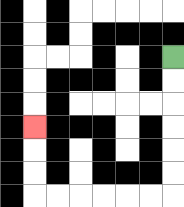{'start': '[7, 2]', 'end': '[1, 5]', 'path_directions': 'D,D,D,D,D,D,L,L,L,L,L,L,U,U,U', 'path_coordinates': '[[7, 2], [7, 3], [7, 4], [7, 5], [7, 6], [7, 7], [7, 8], [6, 8], [5, 8], [4, 8], [3, 8], [2, 8], [1, 8], [1, 7], [1, 6], [1, 5]]'}